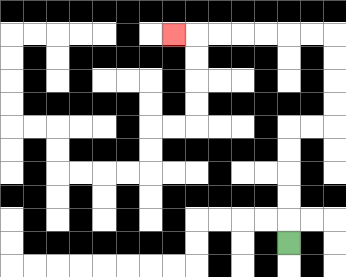{'start': '[12, 10]', 'end': '[7, 1]', 'path_directions': 'U,U,U,U,U,R,R,U,U,U,U,L,L,L,L,L,L,L', 'path_coordinates': '[[12, 10], [12, 9], [12, 8], [12, 7], [12, 6], [12, 5], [13, 5], [14, 5], [14, 4], [14, 3], [14, 2], [14, 1], [13, 1], [12, 1], [11, 1], [10, 1], [9, 1], [8, 1], [7, 1]]'}